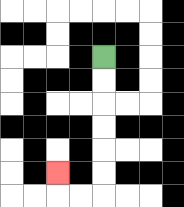{'start': '[4, 2]', 'end': '[2, 7]', 'path_directions': 'D,D,D,D,D,D,L,L,U', 'path_coordinates': '[[4, 2], [4, 3], [4, 4], [4, 5], [4, 6], [4, 7], [4, 8], [3, 8], [2, 8], [2, 7]]'}